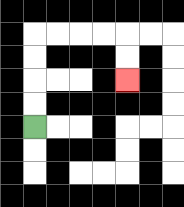{'start': '[1, 5]', 'end': '[5, 3]', 'path_directions': 'U,U,U,U,R,R,R,R,D,D', 'path_coordinates': '[[1, 5], [1, 4], [1, 3], [1, 2], [1, 1], [2, 1], [3, 1], [4, 1], [5, 1], [5, 2], [5, 3]]'}